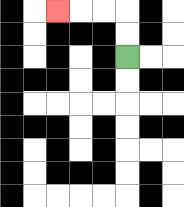{'start': '[5, 2]', 'end': '[2, 0]', 'path_directions': 'U,U,L,L,L', 'path_coordinates': '[[5, 2], [5, 1], [5, 0], [4, 0], [3, 0], [2, 0]]'}